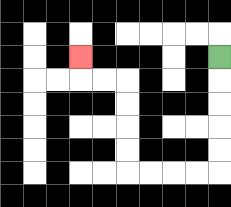{'start': '[9, 2]', 'end': '[3, 2]', 'path_directions': 'D,D,D,D,D,L,L,L,L,U,U,U,U,L,L,U', 'path_coordinates': '[[9, 2], [9, 3], [9, 4], [9, 5], [9, 6], [9, 7], [8, 7], [7, 7], [6, 7], [5, 7], [5, 6], [5, 5], [5, 4], [5, 3], [4, 3], [3, 3], [3, 2]]'}